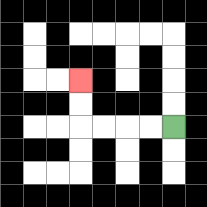{'start': '[7, 5]', 'end': '[3, 3]', 'path_directions': 'L,L,L,L,U,U', 'path_coordinates': '[[7, 5], [6, 5], [5, 5], [4, 5], [3, 5], [3, 4], [3, 3]]'}